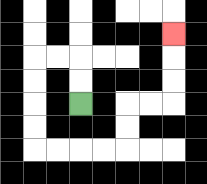{'start': '[3, 4]', 'end': '[7, 1]', 'path_directions': 'U,U,L,L,D,D,D,D,R,R,R,R,U,U,R,R,U,U,U', 'path_coordinates': '[[3, 4], [3, 3], [3, 2], [2, 2], [1, 2], [1, 3], [1, 4], [1, 5], [1, 6], [2, 6], [3, 6], [4, 6], [5, 6], [5, 5], [5, 4], [6, 4], [7, 4], [7, 3], [7, 2], [7, 1]]'}